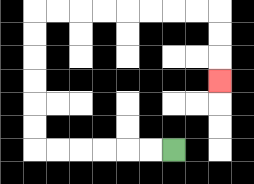{'start': '[7, 6]', 'end': '[9, 3]', 'path_directions': 'L,L,L,L,L,L,U,U,U,U,U,U,R,R,R,R,R,R,R,R,D,D,D', 'path_coordinates': '[[7, 6], [6, 6], [5, 6], [4, 6], [3, 6], [2, 6], [1, 6], [1, 5], [1, 4], [1, 3], [1, 2], [1, 1], [1, 0], [2, 0], [3, 0], [4, 0], [5, 0], [6, 0], [7, 0], [8, 0], [9, 0], [9, 1], [9, 2], [9, 3]]'}